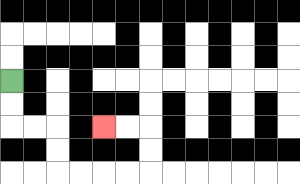{'start': '[0, 3]', 'end': '[4, 5]', 'path_directions': 'D,D,R,R,D,D,R,R,R,R,U,U,L,L', 'path_coordinates': '[[0, 3], [0, 4], [0, 5], [1, 5], [2, 5], [2, 6], [2, 7], [3, 7], [4, 7], [5, 7], [6, 7], [6, 6], [6, 5], [5, 5], [4, 5]]'}